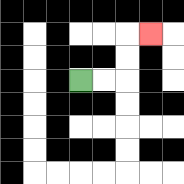{'start': '[3, 3]', 'end': '[6, 1]', 'path_directions': 'R,R,U,U,R', 'path_coordinates': '[[3, 3], [4, 3], [5, 3], [5, 2], [5, 1], [6, 1]]'}